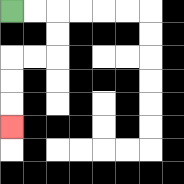{'start': '[0, 0]', 'end': '[0, 5]', 'path_directions': 'R,R,D,D,L,L,D,D,D', 'path_coordinates': '[[0, 0], [1, 0], [2, 0], [2, 1], [2, 2], [1, 2], [0, 2], [0, 3], [0, 4], [0, 5]]'}